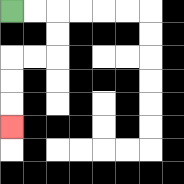{'start': '[0, 0]', 'end': '[0, 5]', 'path_directions': 'R,R,D,D,L,L,D,D,D', 'path_coordinates': '[[0, 0], [1, 0], [2, 0], [2, 1], [2, 2], [1, 2], [0, 2], [0, 3], [0, 4], [0, 5]]'}